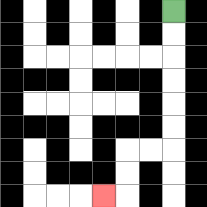{'start': '[7, 0]', 'end': '[4, 8]', 'path_directions': 'D,D,D,D,D,D,L,L,D,D,L', 'path_coordinates': '[[7, 0], [7, 1], [7, 2], [7, 3], [7, 4], [7, 5], [7, 6], [6, 6], [5, 6], [5, 7], [5, 8], [4, 8]]'}